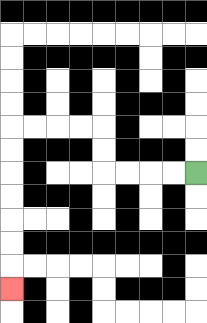{'start': '[8, 7]', 'end': '[0, 12]', 'path_directions': 'L,L,L,L,U,U,L,L,L,L,D,D,D,D,D,D,D', 'path_coordinates': '[[8, 7], [7, 7], [6, 7], [5, 7], [4, 7], [4, 6], [4, 5], [3, 5], [2, 5], [1, 5], [0, 5], [0, 6], [0, 7], [0, 8], [0, 9], [0, 10], [0, 11], [0, 12]]'}